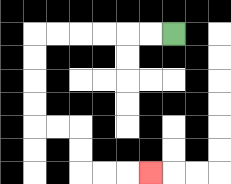{'start': '[7, 1]', 'end': '[6, 7]', 'path_directions': 'L,L,L,L,L,L,D,D,D,D,R,R,D,D,R,R,R', 'path_coordinates': '[[7, 1], [6, 1], [5, 1], [4, 1], [3, 1], [2, 1], [1, 1], [1, 2], [1, 3], [1, 4], [1, 5], [2, 5], [3, 5], [3, 6], [3, 7], [4, 7], [5, 7], [6, 7]]'}